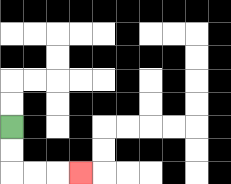{'start': '[0, 5]', 'end': '[3, 7]', 'path_directions': 'D,D,R,R,R', 'path_coordinates': '[[0, 5], [0, 6], [0, 7], [1, 7], [2, 7], [3, 7]]'}